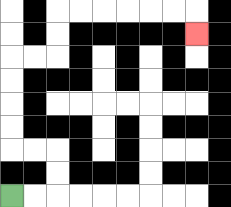{'start': '[0, 8]', 'end': '[8, 1]', 'path_directions': 'R,R,U,U,L,L,U,U,U,U,R,R,U,U,R,R,R,R,R,R,D', 'path_coordinates': '[[0, 8], [1, 8], [2, 8], [2, 7], [2, 6], [1, 6], [0, 6], [0, 5], [0, 4], [0, 3], [0, 2], [1, 2], [2, 2], [2, 1], [2, 0], [3, 0], [4, 0], [5, 0], [6, 0], [7, 0], [8, 0], [8, 1]]'}